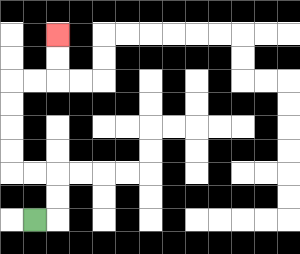{'start': '[1, 9]', 'end': '[2, 1]', 'path_directions': 'R,U,U,L,L,U,U,U,U,R,R,U,U', 'path_coordinates': '[[1, 9], [2, 9], [2, 8], [2, 7], [1, 7], [0, 7], [0, 6], [0, 5], [0, 4], [0, 3], [1, 3], [2, 3], [2, 2], [2, 1]]'}